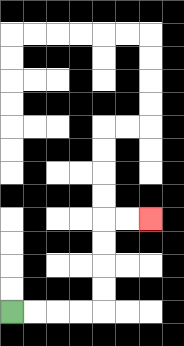{'start': '[0, 13]', 'end': '[6, 9]', 'path_directions': 'R,R,R,R,U,U,U,U,R,R', 'path_coordinates': '[[0, 13], [1, 13], [2, 13], [3, 13], [4, 13], [4, 12], [4, 11], [4, 10], [4, 9], [5, 9], [6, 9]]'}